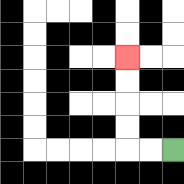{'start': '[7, 6]', 'end': '[5, 2]', 'path_directions': 'L,L,U,U,U,U', 'path_coordinates': '[[7, 6], [6, 6], [5, 6], [5, 5], [5, 4], [5, 3], [5, 2]]'}